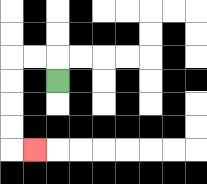{'start': '[2, 3]', 'end': '[1, 6]', 'path_directions': 'U,L,L,D,D,D,D,R', 'path_coordinates': '[[2, 3], [2, 2], [1, 2], [0, 2], [0, 3], [0, 4], [0, 5], [0, 6], [1, 6]]'}